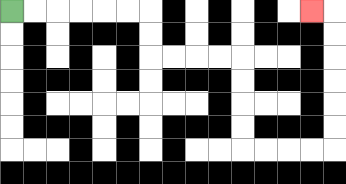{'start': '[0, 0]', 'end': '[13, 0]', 'path_directions': 'R,R,R,R,R,R,D,D,R,R,R,R,D,D,D,D,R,R,R,R,U,U,U,U,U,U,L', 'path_coordinates': '[[0, 0], [1, 0], [2, 0], [3, 0], [4, 0], [5, 0], [6, 0], [6, 1], [6, 2], [7, 2], [8, 2], [9, 2], [10, 2], [10, 3], [10, 4], [10, 5], [10, 6], [11, 6], [12, 6], [13, 6], [14, 6], [14, 5], [14, 4], [14, 3], [14, 2], [14, 1], [14, 0], [13, 0]]'}